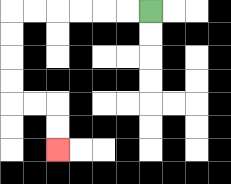{'start': '[6, 0]', 'end': '[2, 6]', 'path_directions': 'L,L,L,L,L,L,D,D,D,D,R,R,D,D', 'path_coordinates': '[[6, 0], [5, 0], [4, 0], [3, 0], [2, 0], [1, 0], [0, 0], [0, 1], [0, 2], [0, 3], [0, 4], [1, 4], [2, 4], [2, 5], [2, 6]]'}